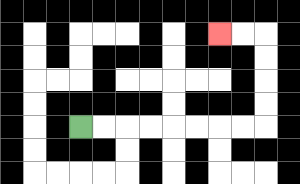{'start': '[3, 5]', 'end': '[9, 1]', 'path_directions': 'R,R,R,R,R,R,R,R,U,U,U,U,L,L', 'path_coordinates': '[[3, 5], [4, 5], [5, 5], [6, 5], [7, 5], [8, 5], [9, 5], [10, 5], [11, 5], [11, 4], [11, 3], [11, 2], [11, 1], [10, 1], [9, 1]]'}